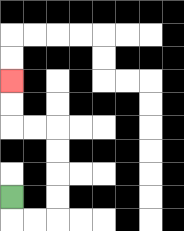{'start': '[0, 8]', 'end': '[0, 3]', 'path_directions': 'D,R,R,U,U,U,U,L,L,U,U', 'path_coordinates': '[[0, 8], [0, 9], [1, 9], [2, 9], [2, 8], [2, 7], [2, 6], [2, 5], [1, 5], [0, 5], [0, 4], [0, 3]]'}